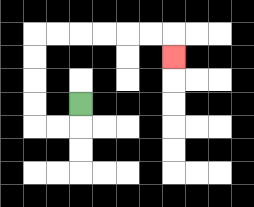{'start': '[3, 4]', 'end': '[7, 2]', 'path_directions': 'D,L,L,U,U,U,U,R,R,R,R,R,R,D', 'path_coordinates': '[[3, 4], [3, 5], [2, 5], [1, 5], [1, 4], [1, 3], [1, 2], [1, 1], [2, 1], [3, 1], [4, 1], [5, 1], [6, 1], [7, 1], [7, 2]]'}